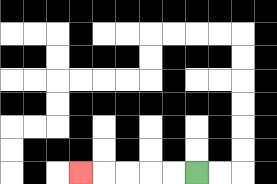{'start': '[8, 7]', 'end': '[3, 7]', 'path_directions': 'L,L,L,L,L', 'path_coordinates': '[[8, 7], [7, 7], [6, 7], [5, 7], [4, 7], [3, 7]]'}